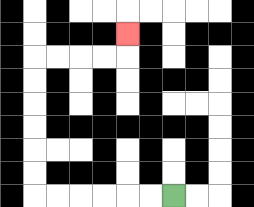{'start': '[7, 8]', 'end': '[5, 1]', 'path_directions': 'L,L,L,L,L,L,U,U,U,U,U,U,R,R,R,R,U', 'path_coordinates': '[[7, 8], [6, 8], [5, 8], [4, 8], [3, 8], [2, 8], [1, 8], [1, 7], [1, 6], [1, 5], [1, 4], [1, 3], [1, 2], [2, 2], [3, 2], [4, 2], [5, 2], [5, 1]]'}